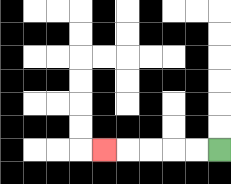{'start': '[9, 6]', 'end': '[4, 6]', 'path_directions': 'L,L,L,L,L', 'path_coordinates': '[[9, 6], [8, 6], [7, 6], [6, 6], [5, 6], [4, 6]]'}